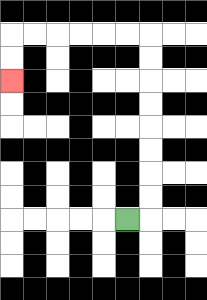{'start': '[5, 9]', 'end': '[0, 3]', 'path_directions': 'R,U,U,U,U,U,U,U,U,L,L,L,L,L,L,D,D', 'path_coordinates': '[[5, 9], [6, 9], [6, 8], [6, 7], [6, 6], [6, 5], [6, 4], [6, 3], [6, 2], [6, 1], [5, 1], [4, 1], [3, 1], [2, 1], [1, 1], [0, 1], [0, 2], [0, 3]]'}